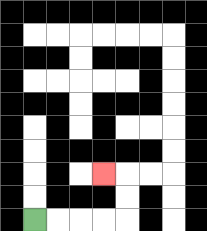{'start': '[1, 9]', 'end': '[4, 7]', 'path_directions': 'R,R,R,R,U,U,L', 'path_coordinates': '[[1, 9], [2, 9], [3, 9], [4, 9], [5, 9], [5, 8], [5, 7], [4, 7]]'}